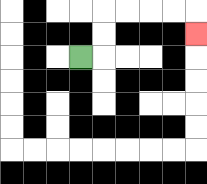{'start': '[3, 2]', 'end': '[8, 1]', 'path_directions': 'R,U,U,R,R,R,R,D', 'path_coordinates': '[[3, 2], [4, 2], [4, 1], [4, 0], [5, 0], [6, 0], [7, 0], [8, 0], [8, 1]]'}